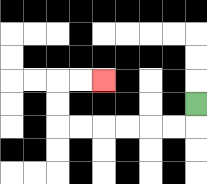{'start': '[8, 4]', 'end': '[4, 3]', 'path_directions': 'D,L,L,L,L,L,L,U,U,R,R', 'path_coordinates': '[[8, 4], [8, 5], [7, 5], [6, 5], [5, 5], [4, 5], [3, 5], [2, 5], [2, 4], [2, 3], [3, 3], [4, 3]]'}